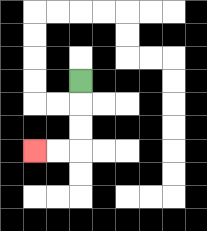{'start': '[3, 3]', 'end': '[1, 6]', 'path_directions': 'D,D,D,L,L', 'path_coordinates': '[[3, 3], [3, 4], [3, 5], [3, 6], [2, 6], [1, 6]]'}